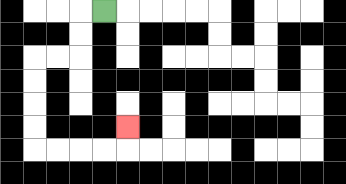{'start': '[4, 0]', 'end': '[5, 5]', 'path_directions': 'L,D,D,L,L,D,D,D,D,R,R,R,R,U', 'path_coordinates': '[[4, 0], [3, 0], [3, 1], [3, 2], [2, 2], [1, 2], [1, 3], [1, 4], [1, 5], [1, 6], [2, 6], [3, 6], [4, 6], [5, 6], [5, 5]]'}